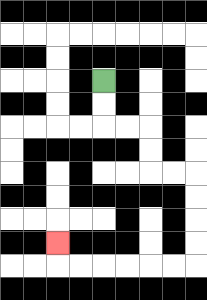{'start': '[4, 3]', 'end': '[2, 10]', 'path_directions': 'D,D,R,R,D,D,R,R,D,D,D,D,L,L,L,L,L,L,U', 'path_coordinates': '[[4, 3], [4, 4], [4, 5], [5, 5], [6, 5], [6, 6], [6, 7], [7, 7], [8, 7], [8, 8], [8, 9], [8, 10], [8, 11], [7, 11], [6, 11], [5, 11], [4, 11], [3, 11], [2, 11], [2, 10]]'}